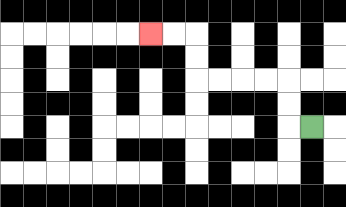{'start': '[13, 5]', 'end': '[6, 1]', 'path_directions': 'L,U,U,L,L,L,L,U,U,L,L', 'path_coordinates': '[[13, 5], [12, 5], [12, 4], [12, 3], [11, 3], [10, 3], [9, 3], [8, 3], [8, 2], [8, 1], [7, 1], [6, 1]]'}